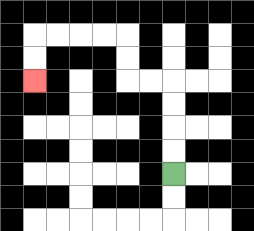{'start': '[7, 7]', 'end': '[1, 3]', 'path_directions': 'U,U,U,U,L,L,U,U,L,L,L,L,D,D', 'path_coordinates': '[[7, 7], [7, 6], [7, 5], [7, 4], [7, 3], [6, 3], [5, 3], [5, 2], [5, 1], [4, 1], [3, 1], [2, 1], [1, 1], [1, 2], [1, 3]]'}